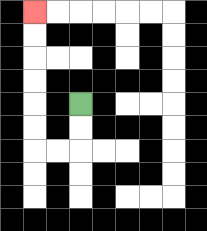{'start': '[3, 4]', 'end': '[1, 0]', 'path_directions': 'D,D,L,L,U,U,U,U,U,U', 'path_coordinates': '[[3, 4], [3, 5], [3, 6], [2, 6], [1, 6], [1, 5], [1, 4], [1, 3], [1, 2], [1, 1], [1, 0]]'}